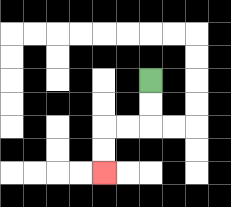{'start': '[6, 3]', 'end': '[4, 7]', 'path_directions': 'D,D,L,L,D,D', 'path_coordinates': '[[6, 3], [6, 4], [6, 5], [5, 5], [4, 5], [4, 6], [4, 7]]'}